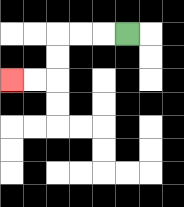{'start': '[5, 1]', 'end': '[0, 3]', 'path_directions': 'L,L,L,D,D,L,L', 'path_coordinates': '[[5, 1], [4, 1], [3, 1], [2, 1], [2, 2], [2, 3], [1, 3], [0, 3]]'}